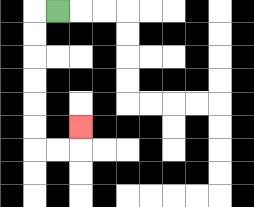{'start': '[2, 0]', 'end': '[3, 5]', 'path_directions': 'L,D,D,D,D,D,D,R,R,U', 'path_coordinates': '[[2, 0], [1, 0], [1, 1], [1, 2], [1, 3], [1, 4], [1, 5], [1, 6], [2, 6], [3, 6], [3, 5]]'}